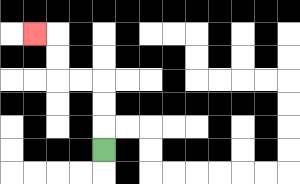{'start': '[4, 6]', 'end': '[1, 1]', 'path_directions': 'U,U,U,L,L,U,U,L', 'path_coordinates': '[[4, 6], [4, 5], [4, 4], [4, 3], [3, 3], [2, 3], [2, 2], [2, 1], [1, 1]]'}